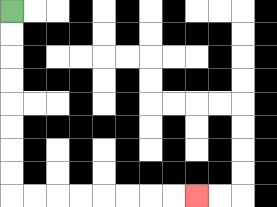{'start': '[0, 0]', 'end': '[8, 8]', 'path_directions': 'D,D,D,D,D,D,D,D,R,R,R,R,R,R,R,R', 'path_coordinates': '[[0, 0], [0, 1], [0, 2], [0, 3], [0, 4], [0, 5], [0, 6], [0, 7], [0, 8], [1, 8], [2, 8], [3, 8], [4, 8], [5, 8], [6, 8], [7, 8], [8, 8]]'}